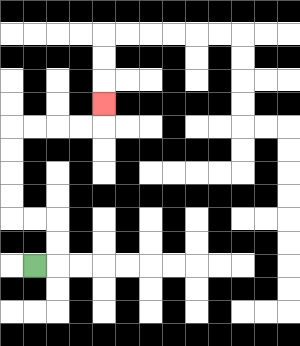{'start': '[1, 11]', 'end': '[4, 4]', 'path_directions': 'R,U,U,L,L,U,U,U,U,R,R,R,R,U', 'path_coordinates': '[[1, 11], [2, 11], [2, 10], [2, 9], [1, 9], [0, 9], [0, 8], [0, 7], [0, 6], [0, 5], [1, 5], [2, 5], [3, 5], [4, 5], [4, 4]]'}